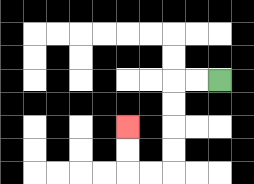{'start': '[9, 3]', 'end': '[5, 5]', 'path_directions': 'L,L,D,D,D,D,L,L,U,U', 'path_coordinates': '[[9, 3], [8, 3], [7, 3], [7, 4], [7, 5], [7, 6], [7, 7], [6, 7], [5, 7], [5, 6], [5, 5]]'}